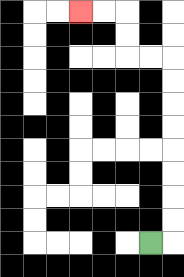{'start': '[6, 10]', 'end': '[3, 0]', 'path_directions': 'R,U,U,U,U,U,U,U,U,L,L,U,U,L,L', 'path_coordinates': '[[6, 10], [7, 10], [7, 9], [7, 8], [7, 7], [7, 6], [7, 5], [7, 4], [7, 3], [7, 2], [6, 2], [5, 2], [5, 1], [5, 0], [4, 0], [3, 0]]'}